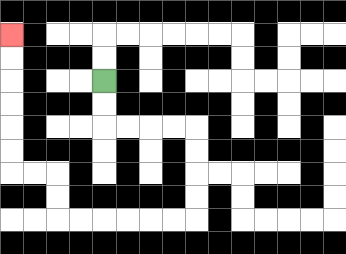{'start': '[4, 3]', 'end': '[0, 1]', 'path_directions': 'D,D,R,R,R,R,D,D,D,D,L,L,L,L,L,L,U,U,L,L,U,U,U,U,U,U', 'path_coordinates': '[[4, 3], [4, 4], [4, 5], [5, 5], [6, 5], [7, 5], [8, 5], [8, 6], [8, 7], [8, 8], [8, 9], [7, 9], [6, 9], [5, 9], [4, 9], [3, 9], [2, 9], [2, 8], [2, 7], [1, 7], [0, 7], [0, 6], [0, 5], [0, 4], [0, 3], [0, 2], [0, 1]]'}